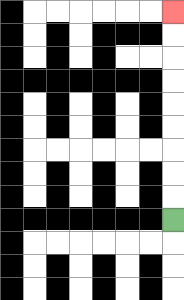{'start': '[7, 9]', 'end': '[7, 0]', 'path_directions': 'U,U,U,U,U,U,U,U,U', 'path_coordinates': '[[7, 9], [7, 8], [7, 7], [7, 6], [7, 5], [7, 4], [7, 3], [7, 2], [7, 1], [7, 0]]'}